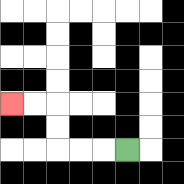{'start': '[5, 6]', 'end': '[0, 4]', 'path_directions': 'L,L,L,U,U,L,L', 'path_coordinates': '[[5, 6], [4, 6], [3, 6], [2, 6], [2, 5], [2, 4], [1, 4], [0, 4]]'}